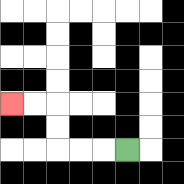{'start': '[5, 6]', 'end': '[0, 4]', 'path_directions': 'L,L,L,U,U,L,L', 'path_coordinates': '[[5, 6], [4, 6], [3, 6], [2, 6], [2, 5], [2, 4], [1, 4], [0, 4]]'}